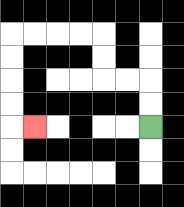{'start': '[6, 5]', 'end': '[1, 5]', 'path_directions': 'U,U,L,L,U,U,L,L,L,L,D,D,D,D,R', 'path_coordinates': '[[6, 5], [6, 4], [6, 3], [5, 3], [4, 3], [4, 2], [4, 1], [3, 1], [2, 1], [1, 1], [0, 1], [0, 2], [0, 3], [0, 4], [0, 5], [1, 5]]'}